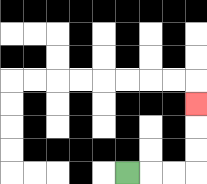{'start': '[5, 7]', 'end': '[8, 4]', 'path_directions': 'R,R,R,U,U,U', 'path_coordinates': '[[5, 7], [6, 7], [7, 7], [8, 7], [8, 6], [8, 5], [8, 4]]'}